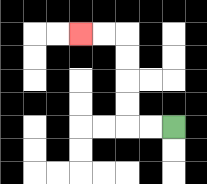{'start': '[7, 5]', 'end': '[3, 1]', 'path_directions': 'L,L,U,U,U,U,L,L', 'path_coordinates': '[[7, 5], [6, 5], [5, 5], [5, 4], [5, 3], [5, 2], [5, 1], [4, 1], [3, 1]]'}